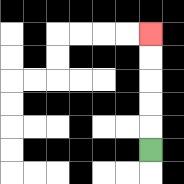{'start': '[6, 6]', 'end': '[6, 1]', 'path_directions': 'U,U,U,U,U', 'path_coordinates': '[[6, 6], [6, 5], [6, 4], [6, 3], [6, 2], [6, 1]]'}